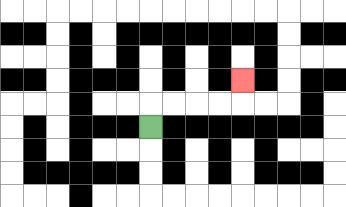{'start': '[6, 5]', 'end': '[10, 3]', 'path_directions': 'U,R,R,R,R,U', 'path_coordinates': '[[6, 5], [6, 4], [7, 4], [8, 4], [9, 4], [10, 4], [10, 3]]'}